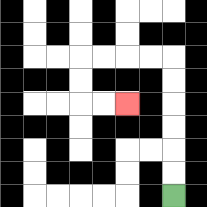{'start': '[7, 8]', 'end': '[5, 4]', 'path_directions': 'U,U,U,U,U,U,L,L,L,L,D,D,R,R', 'path_coordinates': '[[7, 8], [7, 7], [7, 6], [7, 5], [7, 4], [7, 3], [7, 2], [6, 2], [5, 2], [4, 2], [3, 2], [3, 3], [3, 4], [4, 4], [5, 4]]'}